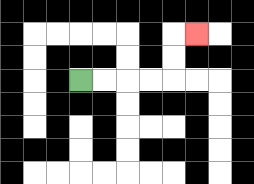{'start': '[3, 3]', 'end': '[8, 1]', 'path_directions': 'R,R,R,R,U,U,R', 'path_coordinates': '[[3, 3], [4, 3], [5, 3], [6, 3], [7, 3], [7, 2], [7, 1], [8, 1]]'}